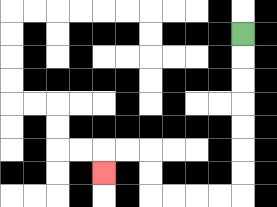{'start': '[10, 1]', 'end': '[4, 7]', 'path_directions': 'D,D,D,D,D,D,D,L,L,L,L,U,U,L,L,D', 'path_coordinates': '[[10, 1], [10, 2], [10, 3], [10, 4], [10, 5], [10, 6], [10, 7], [10, 8], [9, 8], [8, 8], [7, 8], [6, 8], [6, 7], [6, 6], [5, 6], [4, 6], [4, 7]]'}